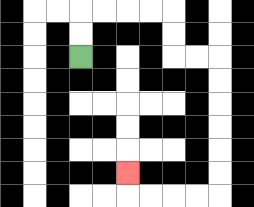{'start': '[3, 2]', 'end': '[5, 7]', 'path_directions': 'U,U,R,R,R,R,D,D,R,R,D,D,D,D,D,D,L,L,L,L,U', 'path_coordinates': '[[3, 2], [3, 1], [3, 0], [4, 0], [5, 0], [6, 0], [7, 0], [7, 1], [7, 2], [8, 2], [9, 2], [9, 3], [9, 4], [9, 5], [9, 6], [9, 7], [9, 8], [8, 8], [7, 8], [6, 8], [5, 8], [5, 7]]'}